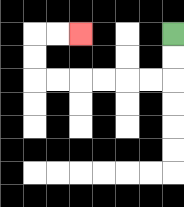{'start': '[7, 1]', 'end': '[3, 1]', 'path_directions': 'D,D,L,L,L,L,L,L,U,U,R,R', 'path_coordinates': '[[7, 1], [7, 2], [7, 3], [6, 3], [5, 3], [4, 3], [3, 3], [2, 3], [1, 3], [1, 2], [1, 1], [2, 1], [3, 1]]'}